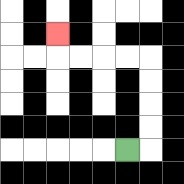{'start': '[5, 6]', 'end': '[2, 1]', 'path_directions': 'R,U,U,U,U,L,L,L,L,U', 'path_coordinates': '[[5, 6], [6, 6], [6, 5], [6, 4], [6, 3], [6, 2], [5, 2], [4, 2], [3, 2], [2, 2], [2, 1]]'}